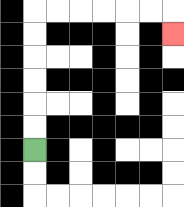{'start': '[1, 6]', 'end': '[7, 1]', 'path_directions': 'U,U,U,U,U,U,R,R,R,R,R,R,D', 'path_coordinates': '[[1, 6], [1, 5], [1, 4], [1, 3], [1, 2], [1, 1], [1, 0], [2, 0], [3, 0], [4, 0], [5, 0], [6, 0], [7, 0], [7, 1]]'}